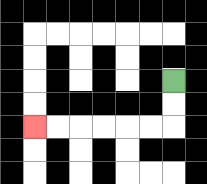{'start': '[7, 3]', 'end': '[1, 5]', 'path_directions': 'D,D,L,L,L,L,L,L', 'path_coordinates': '[[7, 3], [7, 4], [7, 5], [6, 5], [5, 5], [4, 5], [3, 5], [2, 5], [1, 5]]'}